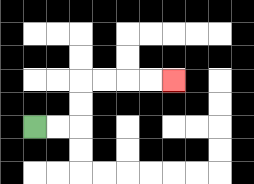{'start': '[1, 5]', 'end': '[7, 3]', 'path_directions': 'R,R,U,U,R,R,R,R', 'path_coordinates': '[[1, 5], [2, 5], [3, 5], [3, 4], [3, 3], [4, 3], [5, 3], [6, 3], [7, 3]]'}